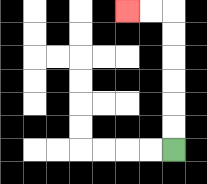{'start': '[7, 6]', 'end': '[5, 0]', 'path_directions': 'U,U,U,U,U,U,L,L', 'path_coordinates': '[[7, 6], [7, 5], [7, 4], [7, 3], [7, 2], [7, 1], [7, 0], [6, 0], [5, 0]]'}